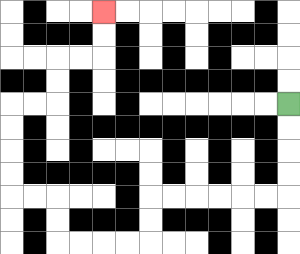{'start': '[12, 4]', 'end': '[4, 0]', 'path_directions': 'D,D,D,D,L,L,L,L,L,L,D,D,L,L,L,L,U,U,L,L,U,U,U,U,R,R,U,U,R,R,U,U', 'path_coordinates': '[[12, 4], [12, 5], [12, 6], [12, 7], [12, 8], [11, 8], [10, 8], [9, 8], [8, 8], [7, 8], [6, 8], [6, 9], [6, 10], [5, 10], [4, 10], [3, 10], [2, 10], [2, 9], [2, 8], [1, 8], [0, 8], [0, 7], [0, 6], [0, 5], [0, 4], [1, 4], [2, 4], [2, 3], [2, 2], [3, 2], [4, 2], [4, 1], [4, 0]]'}